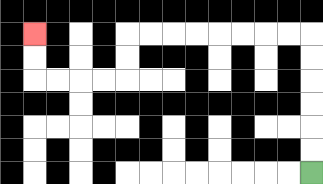{'start': '[13, 7]', 'end': '[1, 1]', 'path_directions': 'U,U,U,U,U,U,L,L,L,L,L,L,L,L,D,D,L,L,L,L,U,U', 'path_coordinates': '[[13, 7], [13, 6], [13, 5], [13, 4], [13, 3], [13, 2], [13, 1], [12, 1], [11, 1], [10, 1], [9, 1], [8, 1], [7, 1], [6, 1], [5, 1], [5, 2], [5, 3], [4, 3], [3, 3], [2, 3], [1, 3], [1, 2], [1, 1]]'}